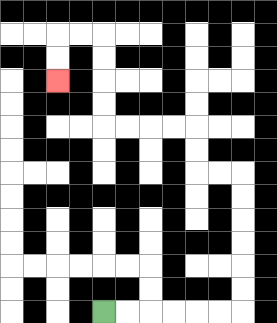{'start': '[4, 13]', 'end': '[2, 3]', 'path_directions': 'R,R,R,R,R,R,U,U,U,U,U,U,L,L,U,U,L,L,L,L,U,U,U,U,L,L,D,D', 'path_coordinates': '[[4, 13], [5, 13], [6, 13], [7, 13], [8, 13], [9, 13], [10, 13], [10, 12], [10, 11], [10, 10], [10, 9], [10, 8], [10, 7], [9, 7], [8, 7], [8, 6], [8, 5], [7, 5], [6, 5], [5, 5], [4, 5], [4, 4], [4, 3], [4, 2], [4, 1], [3, 1], [2, 1], [2, 2], [2, 3]]'}